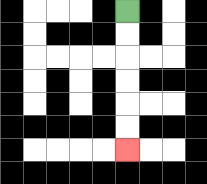{'start': '[5, 0]', 'end': '[5, 6]', 'path_directions': 'D,D,D,D,D,D', 'path_coordinates': '[[5, 0], [5, 1], [5, 2], [5, 3], [5, 4], [5, 5], [5, 6]]'}